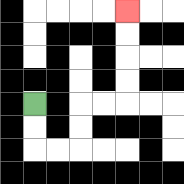{'start': '[1, 4]', 'end': '[5, 0]', 'path_directions': 'D,D,R,R,U,U,R,R,U,U,U,U', 'path_coordinates': '[[1, 4], [1, 5], [1, 6], [2, 6], [3, 6], [3, 5], [3, 4], [4, 4], [5, 4], [5, 3], [5, 2], [5, 1], [5, 0]]'}